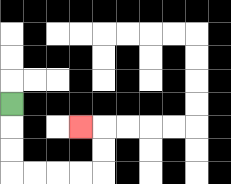{'start': '[0, 4]', 'end': '[3, 5]', 'path_directions': 'D,D,D,R,R,R,R,U,U,L', 'path_coordinates': '[[0, 4], [0, 5], [0, 6], [0, 7], [1, 7], [2, 7], [3, 7], [4, 7], [4, 6], [4, 5], [3, 5]]'}